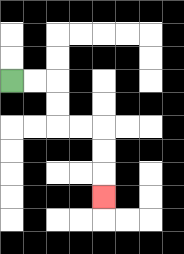{'start': '[0, 3]', 'end': '[4, 8]', 'path_directions': 'R,R,D,D,R,R,D,D,D', 'path_coordinates': '[[0, 3], [1, 3], [2, 3], [2, 4], [2, 5], [3, 5], [4, 5], [4, 6], [4, 7], [4, 8]]'}